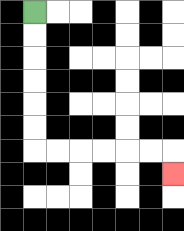{'start': '[1, 0]', 'end': '[7, 7]', 'path_directions': 'D,D,D,D,D,D,R,R,R,R,R,R,D', 'path_coordinates': '[[1, 0], [1, 1], [1, 2], [1, 3], [1, 4], [1, 5], [1, 6], [2, 6], [3, 6], [4, 6], [5, 6], [6, 6], [7, 6], [7, 7]]'}